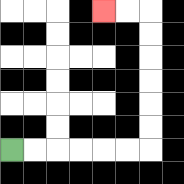{'start': '[0, 6]', 'end': '[4, 0]', 'path_directions': 'R,R,R,R,R,R,U,U,U,U,U,U,L,L', 'path_coordinates': '[[0, 6], [1, 6], [2, 6], [3, 6], [4, 6], [5, 6], [6, 6], [6, 5], [6, 4], [6, 3], [6, 2], [6, 1], [6, 0], [5, 0], [4, 0]]'}